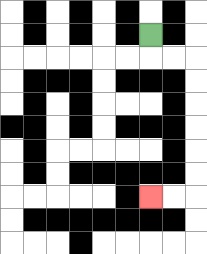{'start': '[6, 1]', 'end': '[6, 8]', 'path_directions': 'D,R,R,D,D,D,D,D,D,L,L', 'path_coordinates': '[[6, 1], [6, 2], [7, 2], [8, 2], [8, 3], [8, 4], [8, 5], [8, 6], [8, 7], [8, 8], [7, 8], [6, 8]]'}